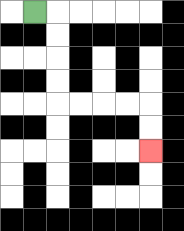{'start': '[1, 0]', 'end': '[6, 6]', 'path_directions': 'R,D,D,D,D,R,R,R,R,D,D', 'path_coordinates': '[[1, 0], [2, 0], [2, 1], [2, 2], [2, 3], [2, 4], [3, 4], [4, 4], [5, 4], [6, 4], [6, 5], [6, 6]]'}